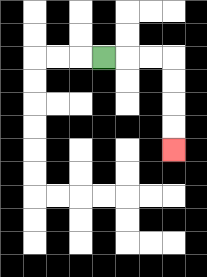{'start': '[4, 2]', 'end': '[7, 6]', 'path_directions': 'R,R,R,D,D,D,D', 'path_coordinates': '[[4, 2], [5, 2], [6, 2], [7, 2], [7, 3], [7, 4], [7, 5], [7, 6]]'}